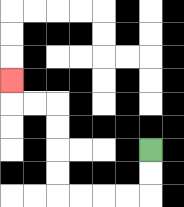{'start': '[6, 6]', 'end': '[0, 3]', 'path_directions': 'D,D,L,L,L,L,U,U,U,U,L,L,U', 'path_coordinates': '[[6, 6], [6, 7], [6, 8], [5, 8], [4, 8], [3, 8], [2, 8], [2, 7], [2, 6], [2, 5], [2, 4], [1, 4], [0, 4], [0, 3]]'}